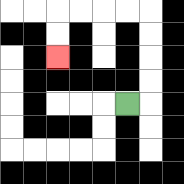{'start': '[5, 4]', 'end': '[2, 2]', 'path_directions': 'R,U,U,U,U,L,L,L,L,D,D', 'path_coordinates': '[[5, 4], [6, 4], [6, 3], [6, 2], [6, 1], [6, 0], [5, 0], [4, 0], [3, 0], [2, 0], [2, 1], [2, 2]]'}